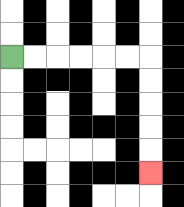{'start': '[0, 2]', 'end': '[6, 7]', 'path_directions': 'R,R,R,R,R,R,D,D,D,D,D', 'path_coordinates': '[[0, 2], [1, 2], [2, 2], [3, 2], [4, 2], [5, 2], [6, 2], [6, 3], [6, 4], [6, 5], [6, 6], [6, 7]]'}